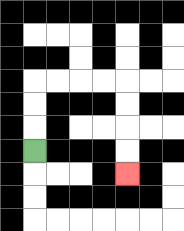{'start': '[1, 6]', 'end': '[5, 7]', 'path_directions': 'U,U,U,R,R,R,R,D,D,D,D', 'path_coordinates': '[[1, 6], [1, 5], [1, 4], [1, 3], [2, 3], [3, 3], [4, 3], [5, 3], [5, 4], [5, 5], [5, 6], [5, 7]]'}